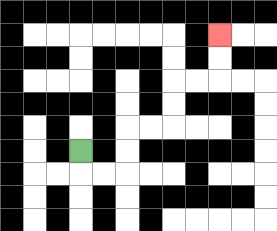{'start': '[3, 6]', 'end': '[9, 1]', 'path_directions': 'D,R,R,U,U,R,R,U,U,R,R,U,U', 'path_coordinates': '[[3, 6], [3, 7], [4, 7], [5, 7], [5, 6], [5, 5], [6, 5], [7, 5], [7, 4], [7, 3], [8, 3], [9, 3], [9, 2], [9, 1]]'}